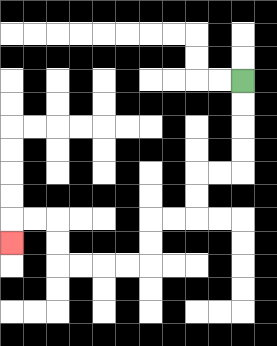{'start': '[10, 3]', 'end': '[0, 10]', 'path_directions': 'D,D,D,D,L,L,D,D,L,L,D,D,L,L,L,L,U,U,L,L,D', 'path_coordinates': '[[10, 3], [10, 4], [10, 5], [10, 6], [10, 7], [9, 7], [8, 7], [8, 8], [8, 9], [7, 9], [6, 9], [6, 10], [6, 11], [5, 11], [4, 11], [3, 11], [2, 11], [2, 10], [2, 9], [1, 9], [0, 9], [0, 10]]'}